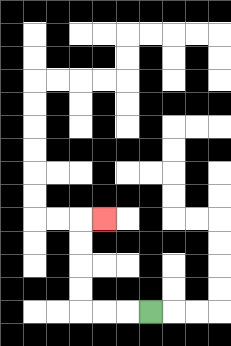{'start': '[6, 13]', 'end': '[4, 9]', 'path_directions': 'L,L,L,U,U,U,U,R', 'path_coordinates': '[[6, 13], [5, 13], [4, 13], [3, 13], [3, 12], [3, 11], [3, 10], [3, 9], [4, 9]]'}